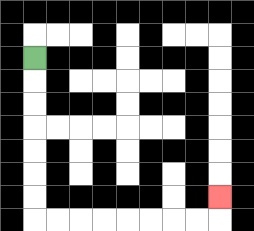{'start': '[1, 2]', 'end': '[9, 8]', 'path_directions': 'D,D,D,D,D,D,D,R,R,R,R,R,R,R,R,U', 'path_coordinates': '[[1, 2], [1, 3], [1, 4], [1, 5], [1, 6], [1, 7], [1, 8], [1, 9], [2, 9], [3, 9], [4, 9], [5, 9], [6, 9], [7, 9], [8, 9], [9, 9], [9, 8]]'}